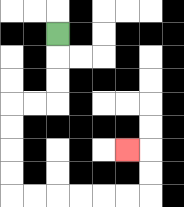{'start': '[2, 1]', 'end': '[5, 6]', 'path_directions': 'D,D,D,L,L,D,D,D,D,R,R,R,R,R,R,U,U,L', 'path_coordinates': '[[2, 1], [2, 2], [2, 3], [2, 4], [1, 4], [0, 4], [0, 5], [0, 6], [0, 7], [0, 8], [1, 8], [2, 8], [3, 8], [4, 8], [5, 8], [6, 8], [6, 7], [6, 6], [5, 6]]'}